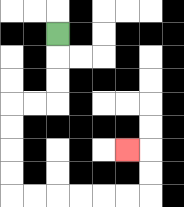{'start': '[2, 1]', 'end': '[5, 6]', 'path_directions': 'D,D,D,L,L,D,D,D,D,R,R,R,R,R,R,U,U,L', 'path_coordinates': '[[2, 1], [2, 2], [2, 3], [2, 4], [1, 4], [0, 4], [0, 5], [0, 6], [0, 7], [0, 8], [1, 8], [2, 8], [3, 8], [4, 8], [5, 8], [6, 8], [6, 7], [6, 6], [5, 6]]'}